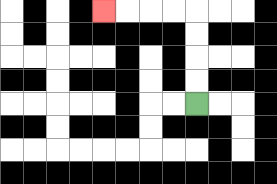{'start': '[8, 4]', 'end': '[4, 0]', 'path_directions': 'U,U,U,U,L,L,L,L', 'path_coordinates': '[[8, 4], [8, 3], [8, 2], [8, 1], [8, 0], [7, 0], [6, 0], [5, 0], [4, 0]]'}